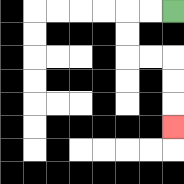{'start': '[7, 0]', 'end': '[7, 5]', 'path_directions': 'L,L,D,D,R,R,D,D,D', 'path_coordinates': '[[7, 0], [6, 0], [5, 0], [5, 1], [5, 2], [6, 2], [7, 2], [7, 3], [7, 4], [7, 5]]'}